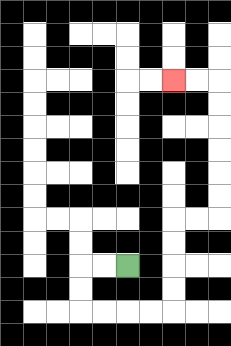{'start': '[5, 11]', 'end': '[7, 3]', 'path_directions': 'L,L,D,D,R,R,R,R,U,U,U,U,R,R,U,U,U,U,U,U,L,L', 'path_coordinates': '[[5, 11], [4, 11], [3, 11], [3, 12], [3, 13], [4, 13], [5, 13], [6, 13], [7, 13], [7, 12], [7, 11], [7, 10], [7, 9], [8, 9], [9, 9], [9, 8], [9, 7], [9, 6], [9, 5], [9, 4], [9, 3], [8, 3], [7, 3]]'}